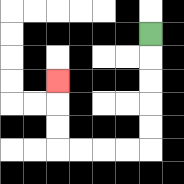{'start': '[6, 1]', 'end': '[2, 3]', 'path_directions': 'D,D,D,D,D,L,L,L,L,U,U,U', 'path_coordinates': '[[6, 1], [6, 2], [6, 3], [6, 4], [6, 5], [6, 6], [5, 6], [4, 6], [3, 6], [2, 6], [2, 5], [2, 4], [2, 3]]'}